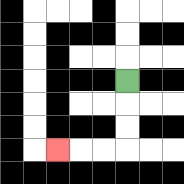{'start': '[5, 3]', 'end': '[2, 6]', 'path_directions': 'D,D,D,L,L,L', 'path_coordinates': '[[5, 3], [5, 4], [5, 5], [5, 6], [4, 6], [3, 6], [2, 6]]'}